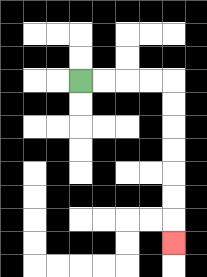{'start': '[3, 3]', 'end': '[7, 10]', 'path_directions': 'R,R,R,R,D,D,D,D,D,D,D', 'path_coordinates': '[[3, 3], [4, 3], [5, 3], [6, 3], [7, 3], [7, 4], [7, 5], [7, 6], [7, 7], [7, 8], [7, 9], [7, 10]]'}